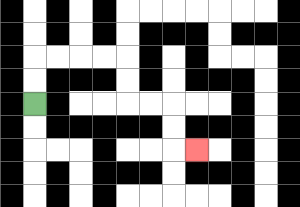{'start': '[1, 4]', 'end': '[8, 6]', 'path_directions': 'U,U,R,R,R,R,D,D,R,R,D,D,R', 'path_coordinates': '[[1, 4], [1, 3], [1, 2], [2, 2], [3, 2], [4, 2], [5, 2], [5, 3], [5, 4], [6, 4], [7, 4], [7, 5], [7, 6], [8, 6]]'}